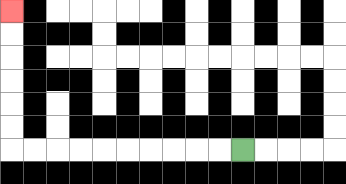{'start': '[10, 6]', 'end': '[0, 0]', 'path_directions': 'L,L,L,L,L,L,L,L,L,L,U,U,U,U,U,U', 'path_coordinates': '[[10, 6], [9, 6], [8, 6], [7, 6], [6, 6], [5, 6], [4, 6], [3, 6], [2, 6], [1, 6], [0, 6], [0, 5], [0, 4], [0, 3], [0, 2], [0, 1], [0, 0]]'}